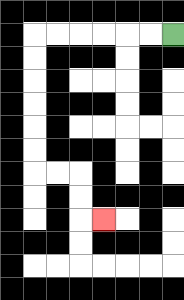{'start': '[7, 1]', 'end': '[4, 9]', 'path_directions': 'L,L,L,L,L,L,D,D,D,D,D,D,R,R,D,D,R', 'path_coordinates': '[[7, 1], [6, 1], [5, 1], [4, 1], [3, 1], [2, 1], [1, 1], [1, 2], [1, 3], [1, 4], [1, 5], [1, 6], [1, 7], [2, 7], [3, 7], [3, 8], [3, 9], [4, 9]]'}